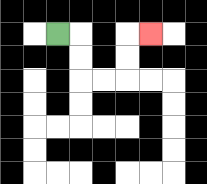{'start': '[2, 1]', 'end': '[6, 1]', 'path_directions': 'R,D,D,R,R,U,U,R', 'path_coordinates': '[[2, 1], [3, 1], [3, 2], [3, 3], [4, 3], [5, 3], [5, 2], [5, 1], [6, 1]]'}